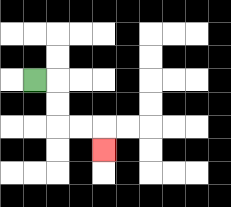{'start': '[1, 3]', 'end': '[4, 6]', 'path_directions': 'R,D,D,R,R,D', 'path_coordinates': '[[1, 3], [2, 3], [2, 4], [2, 5], [3, 5], [4, 5], [4, 6]]'}